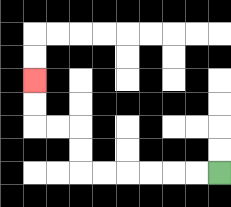{'start': '[9, 7]', 'end': '[1, 3]', 'path_directions': 'L,L,L,L,L,L,U,U,L,L,U,U', 'path_coordinates': '[[9, 7], [8, 7], [7, 7], [6, 7], [5, 7], [4, 7], [3, 7], [3, 6], [3, 5], [2, 5], [1, 5], [1, 4], [1, 3]]'}